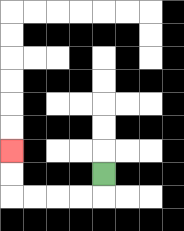{'start': '[4, 7]', 'end': '[0, 6]', 'path_directions': 'D,L,L,L,L,U,U', 'path_coordinates': '[[4, 7], [4, 8], [3, 8], [2, 8], [1, 8], [0, 8], [0, 7], [0, 6]]'}